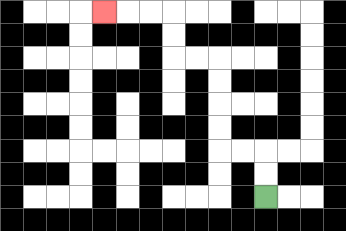{'start': '[11, 8]', 'end': '[4, 0]', 'path_directions': 'U,U,L,L,U,U,U,U,L,L,U,U,L,L,L', 'path_coordinates': '[[11, 8], [11, 7], [11, 6], [10, 6], [9, 6], [9, 5], [9, 4], [9, 3], [9, 2], [8, 2], [7, 2], [7, 1], [7, 0], [6, 0], [5, 0], [4, 0]]'}